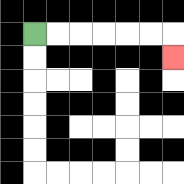{'start': '[1, 1]', 'end': '[7, 2]', 'path_directions': 'R,R,R,R,R,R,D', 'path_coordinates': '[[1, 1], [2, 1], [3, 1], [4, 1], [5, 1], [6, 1], [7, 1], [7, 2]]'}